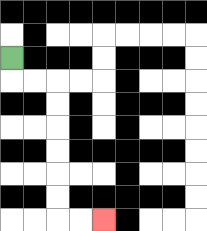{'start': '[0, 2]', 'end': '[4, 9]', 'path_directions': 'D,R,R,D,D,D,D,D,D,R,R', 'path_coordinates': '[[0, 2], [0, 3], [1, 3], [2, 3], [2, 4], [2, 5], [2, 6], [2, 7], [2, 8], [2, 9], [3, 9], [4, 9]]'}